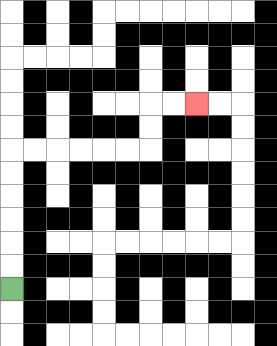{'start': '[0, 12]', 'end': '[8, 4]', 'path_directions': 'U,U,U,U,U,U,R,R,R,R,R,R,U,U,R,R', 'path_coordinates': '[[0, 12], [0, 11], [0, 10], [0, 9], [0, 8], [0, 7], [0, 6], [1, 6], [2, 6], [3, 6], [4, 6], [5, 6], [6, 6], [6, 5], [6, 4], [7, 4], [8, 4]]'}